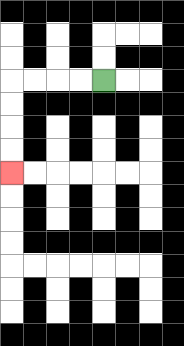{'start': '[4, 3]', 'end': '[0, 7]', 'path_directions': 'L,L,L,L,D,D,D,D', 'path_coordinates': '[[4, 3], [3, 3], [2, 3], [1, 3], [0, 3], [0, 4], [0, 5], [0, 6], [0, 7]]'}